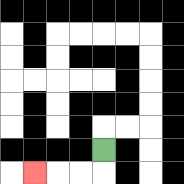{'start': '[4, 6]', 'end': '[1, 7]', 'path_directions': 'D,L,L,L', 'path_coordinates': '[[4, 6], [4, 7], [3, 7], [2, 7], [1, 7]]'}